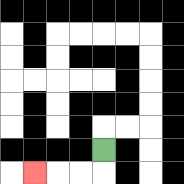{'start': '[4, 6]', 'end': '[1, 7]', 'path_directions': 'D,L,L,L', 'path_coordinates': '[[4, 6], [4, 7], [3, 7], [2, 7], [1, 7]]'}